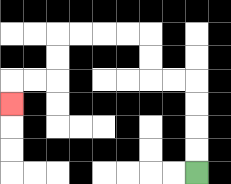{'start': '[8, 7]', 'end': '[0, 4]', 'path_directions': 'U,U,U,U,L,L,U,U,L,L,L,L,D,D,L,L,D', 'path_coordinates': '[[8, 7], [8, 6], [8, 5], [8, 4], [8, 3], [7, 3], [6, 3], [6, 2], [6, 1], [5, 1], [4, 1], [3, 1], [2, 1], [2, 2], [2, 3], [1, 3], [0, 3], [0, 4]]'}